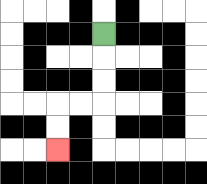{'start': '[4, 1]', 'end': '[2, 6]', 'path_directions': 'D,D,D,L,L,D,D', 'path_coordinates': '[[4, 1], [4, 2], [4, 3], [4, 4], [3, 4], [2, 4], [2, 5], [2, 6]]'}